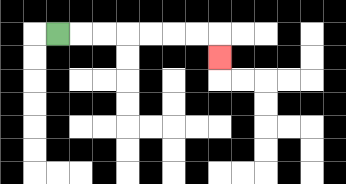{'start': '[2, 1]', 'end': '[9, 2]', 'path_directions': 'R,R,R,R,R,R,R,D', 'path_coordinates': '[[2, 1], [3, 1], [4, 1], [5, 1], [6, 1], [7, 1], [8, 1], [9, 1], [9, 2]]'}